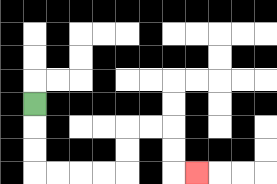{'start': '[1, 4]', 'end': '[8, 7]', 'path_directions': 'D,D,D,R,R,R,R,U,U,R,R,D,D,R', 'path_coordinates': '[[1, 4], [1, 5], [1, 6], [1, 7], [2, 7], [3, 7], [4, 7], [5, 7], [5, 6], [5, 5], [6, 5], [7, 5], [7, 6], [7, 7], [8, 7]]'}